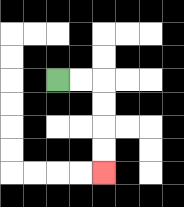{'start': '[2, 3]', 'end': '[4, 7]', 'path_directions': 'R,R,D,D,D,D', 'path_coordinates': '[[2, 3], [3, 3], [4, 3], [4, 4], [4, 5], [4, 6], [4, 7]]'}